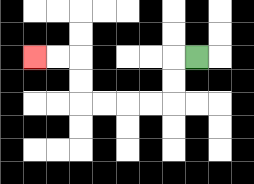{'start': '[8, 2]', 'end': '[1, 2]', 'path_directions': 'L,D,D,L,L,L,L,U,U,L,L', 'path_coordinates': '[[8, 2], [7, 2], [7, 3], [7, 4], [6, 4], [5, 4], [4, 4], [3, 4], [3, 3], [3, 2], [2, 2], [1, 2]]'}